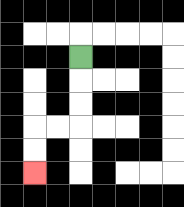{'start': '[3, 2]', 'end': '[1, 7]', 'path_directions': 'D,D,D,L,L,D,D', 'path_coordinates': '[[3, 2], [3, 3], [3, 4], [3, 5], [2, 5], [1, 5], [1, 6], [1, 7]]'}